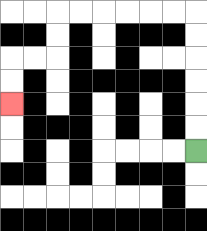{'start': '[8, 6]', 'end': '[0, 4]', 'path_directions': 'U,U,U,U,U,U,L,L,L,L,L,L,D,D,L,L,D,D', 'path_coordinates': '[[8, 6], [8, 5], [8, 4], [8, 3], [8, 2], [8, 1], [8, 0], [7, 0], [6, 0], [5, 0], [4, 0], [3, 0], [2, 0], [2, 1], [2, 2], [1, 2], [0, 2], [0, 3], [0, 4]]'}